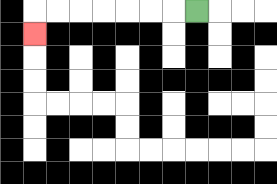{'start': '[8, 0]', 'end': '[1, 1]', 'path_directions': 'L,L,L,L,L,L,L,D', 'path_coordinates': '[[8, 0], [7, 0], [6, 0], [5, 0], [4, 0], [3, 0], [2, 0], [1, 0], [1, 1]]'}